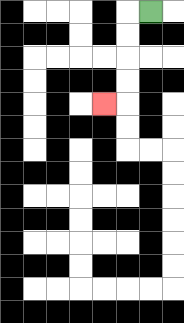{'start': '[6, 0]', 'end': '[4, 4]', 'path_directions': 'L,D,D,D,D,L', 'path_coordinates': '[[6, 0], [5, 0], [5, 1], [5, 2], [5, 3], [5, 4], [4, 4]]'}